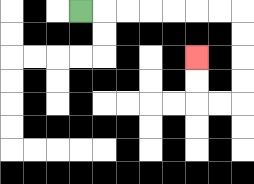{'start': '[3, 0]', 'end': '[8, 2]', 'path_directions': 'R,R,R,R,R,R,R,D,D,D,D,L,L,U,U', 'path_coordinates': '[[3, 0], [4, 0], [5, 0], [6, 0], [7, 0], [8, 0], [9, 0], [10, 0], [10, 1], [10, 2], [10, 3], [10, 4], [9, 4], [8, 4], [8, 3], [8, 2]]'}